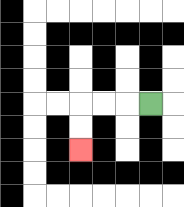{'start': '[6, 4]', 'end': '[3, 6]', 'path_directions': 'L,L,L,D,D', 'path_coordinates': '[[6, 4], [5, 4], [4, 4], [3, 4], [3, 5], [3, 6]]'}